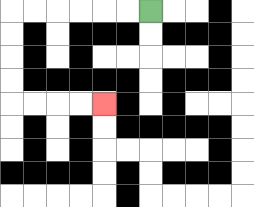{'start': '[6, 0]', 'end': '[4, 4]', 'path_directions': 'L,L,L,L,L,L,D,D,D,D,R,R,R,R', 'path_coordinates': '[[6, 0], [5, 0], [4, 0], [3, 0], [2, 0], [1, 0], [0, 0], [0, 1], [0, 2], [0, 3], [0, 4], [1, 4], [2, 4], [3, 4], [4, 4]]'}